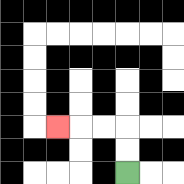{'start': '[5, 7]', 'end': '[2, 5]', 'path_directions': 'U,U,L,L,L', 'path_coordinates': '[[5, 7], [5, 6], [5, 5], [4, 5], [3, 5], [2, 5]]'}